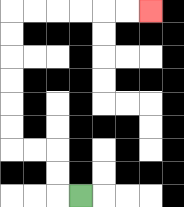{'start': '[3, 8]', 'end': '[6, 0]', 'path_directions': 'L,U,U,L,L,U,U,U,U,U,U,R,R,R,R,R,R', 'path_coordinates': '[[3, 8], [2, 8], [2, 7], [2, 6], [1, 6], [0, 6], [0, 5], [0, 4], [0, 3], [0, 2], [0, 1], [0, 0], [1, 0], [2, 0], [3, 0], [4, 0], [5, 0], [6, 0]]'}